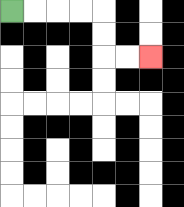{'start': '[0, 0]', 'end': '[6, 2]', 'path_directions': 'R,R,R,R,D,D,R,R', 'path_coordinates': '[[0, 0], [1, 0], [2, 0], [3, 0], [4, 0], [4, 1], [4, 2], [5, 2], [6, 2]]'}